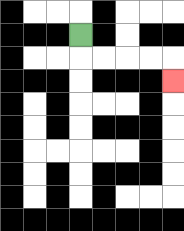{'start': '[3, 1]', 'end': '[7, 3]', 'path_directions': 'D,R,R,R,R,D', 'path_coordinates': '[[3, 1], [3, 2], [4, 2], [5, 2], [6, 2], [7, 2], [7, 3]]'}